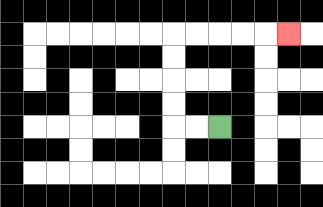{'start': '[9, 5]', 'end': '[12, 1]', 'path_directions': 'L,L,U,U,U,U,R,R,R,R,R', 'path_coordinates': '[[9, 5], [8, 5], [7, 5], [7, 4], [7, 3], [7, 2], [7, 1], [8, 1], [9, 1], [10, 1], [11, 1], [12, 1]]'}